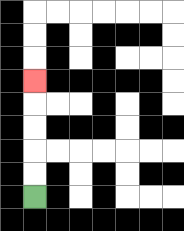{'start': '[1, 8]', 'end': '[1, 3]', 'path_directions': 'U,U,U,U,U', 'path_coordinates': '[[1, 8], [1, 7], [1, 6], [1, 5], [1, 4], [1, 3]]'}